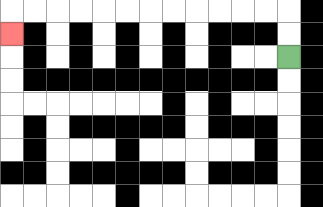{'start': '[12, 2]', 'end': '[0, 1]', 'path_directions': 'U,U,L,L,L,L,L,L,L,L,L,L,L,L,D', 'path_coordinates': '[[12, 2], [12, 1], [12, 0], [11, 0], [10, 0], [9, 0], [8, 0], [7, 0], [6, 0], [5, 0], [4, 0], [3, 0], [2, 0], [1, 0], [0, 0], [0, 1]]'}